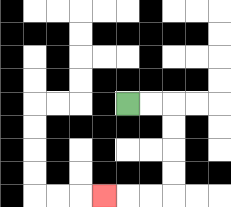{'start': '[5, 4]', 'end': '[4, 8]', 'path_directions': 'R,R,D,D,D,D,L,L,L', 'path_coordinates': '[[5, 4], [6, 4], [7, 4], [7, 5], [7, 6], [7, 7], [7, 8], [6, 8], [5, 8], [4, 8]]'}